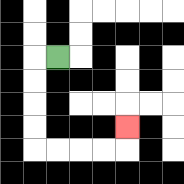{'start': '[2, 2]', 'end': '[5, 5]', 'path_directions': 'L,D,D,D,D,R,R,R,R,U', 'path_coordinates': '[[2, 2], [1, 2], [1, 3], [1, 4], [1, 5], [1, 6], [2, 6], [3, 6], [4, 6], [5, 6], [5, 5]]'}